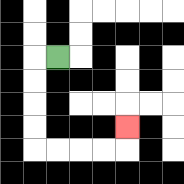{'start': '[2, 2]', 'end': '[5, 5]', 'path_directions': 'L,D,D,D,D,R,R,R,R,U', 'path_coordinates': '[[2, 2], [1, 2], [1, 3], [1, 4], [1, 5], [1, 6], [2, 6], [3, 6], [4, 6], [5, 6], [5, 5]]'}